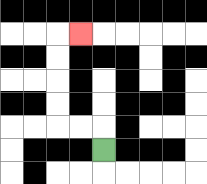{'start': '[4, 6]', 'end': '[3, 1]', 'path_directions': 'U,L,L,U,U,U,U,R', 'path_coordinates': '[[4, 6], [4, 5], [3, 5], [2, 5], [2, 4], [2, 3], [2, 2], [2, 1], [3, 1]]'}